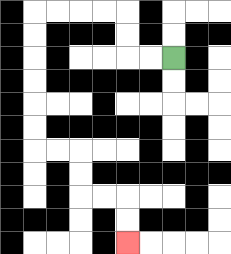{'start': '[7, 2]', 'end': '[5, 10]', 'path_directions': 'L,L,U,U,L,L,L,L,D,D,D,D,D,D,R,R,D,D,R,R,D,D', 'path_coordinates': '[[7, 2], [6, 2], [5, 2], [5, 1], [5, 0], [4, 0], [3, 0], [2, 0], [1, 0], [1, 1], [1, 2], [1, 3], [1, 4], [1, 5], [1, 6], [2, 6], [3, 6], [3, 7], [3, 8], [4, 8], [5, 8], [5, 9], [5, 10]]'}